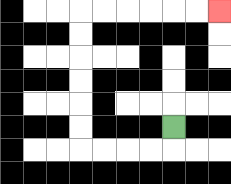{'start': '[7, 5]', 'end': '[9, 0]', 'path_directions': 'D,L,L,L,L,U,U,U,U,U,U,R,R,R,R,R,R', 'path_coordinates': '[[7, 5], [7, 6], [6, 6], [5, 6], [4, 6], [3, 6], [3, 5], [3, 4], [3, 3], [3, 2], [3, 1], [3, 0], [4, 0], [5, 0], [6, 0], [7, 0], [8, 0], [9, 0]]'}